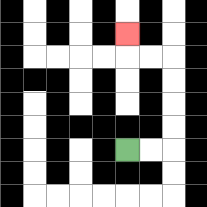{'start': '[5, 6]', 'end': '[5, 1]', 'path_directions': 'R,R,U,U,U,U,L,L,U', 'path_coordinates': '[[5, 6], [6, 6], [7, 6], [7, 5], [7, 4], [7, 3], [7, 2], [6, 2], [5, 2], [5, 1]]'}